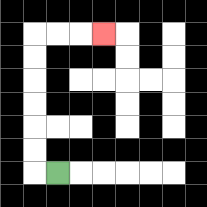{'start': '[2, 7]', 'end': '[4, 1]', 'path_directions': 'L,U,U,U,U,U,U,R,R,R', 'path_coordinates': '[[2, 7], [1, 7], [1, 6], [1, 5], [1, 4], [1, 3], [1, 2], [1, 1], [2, 1], [3, 1], [4, 1]]'}